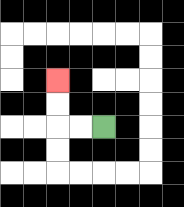{'start': '[4, 5]', 'end': '[2, 3]', 'path_directions': 'L,L,U,U', 'path_coordinates': '[[4, 5], [3, 5], [2, 5], [2, 4], [2, 3]]'}